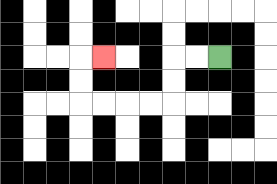{'start': '[9, 2]', 'end': '[4, 2]', 'path_directions': 'L,L,D,D,L,L,L,L,U,U,R', 'path_coordinates': '[[9, 2], [8, 2], [7, 2], [7, 3], [7, 4], [6, 4], [5, 4], [4, 4], [3, 4], [3, 3], [3, 2], [4, 2]]'}